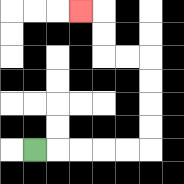{'start': '[1, 6]', 'end': '[3, 0]', 'path_directions': 'R,R,R,R,R,U,U,U,U,L,L,U,U,L', 'path_coordinates': '[[1, 6], [2, 6], [3, 6], [4, 6], [5, 6], [6, 6], [6, 5], [6, 4], [6, 3], [6, 2], [5, 2], [4, 2], [4, 1], [4, 0], [3, 0]]'}